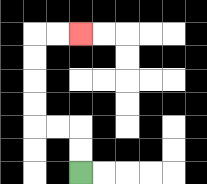{'start': '[3, 7]', 'end': '[3, 1]', 'path_directions': 'U,U,L,L,U,U,U,U,R,R', 'path_coordinates': '[[3, 7], [3, 6], [3, 5], [2, 5], [1, 5], [1, 4], [1, 3], [1, 2], [1, 1], [2, 1], [3, 1]]'}